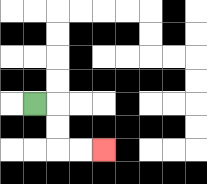{'start': '[1, 4]', 'end': '[4, 6]', 'path_directions': 'R,D,D,R,R', 'path_coordinates': '[[1, 4], [2, 4], [2, 5], [2, 6], [3, 6], [4, 6]]'}